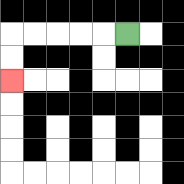{'start': '[5, 1]', 'end': '[0, 3]', 'path_directions': 'L,L,L,L,L,D,D', 'path_coordinates': '[[5, 1], [4, 1], [3, 1], [2, 1], [1, 1], [0, 1], [0, 2], [0, 3]]'}